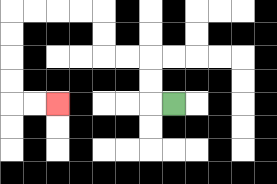{'start': '[7, 4]', 'end': '[2, 4]', 'path_directions': 'L,U,U,L,L,U,U,L,L,L,L,D,D,D,D,R,R', 'path_coordinates': '[[7, 4], [6, 4], [6, 3], [6, 2], [5, 2], [4, 2], [4, 1], [4, 0], [3, 0], [2, 0], [1, 0], [0, 0], [0, 1], [0, 2], [0, 3], [0, 4], [1, 4], [2, 4]]'}